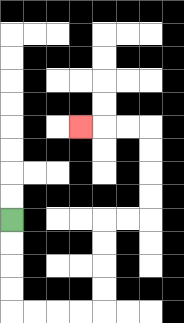{'start': '[0, 9]', 'end': '[3, 5]', 'path_directions': 'D,D,D,D,R,R,R,R,U,U,U,U,R,R,U,U,U,U,L,L,L', 'path_coordinates': '[[0, 9], [0, 10], [0, 11], [0, 12], [0, 13], [1, 13], [2, 13], [3, 13], [4, 13], [4, 12], [4, 11], [4, 10], [4, 9], [5, 9], [6, 9], [6, 8], [6, 7], [6, 6], [6, 5], [5, 5], [4, 5], [3, 5]]'}